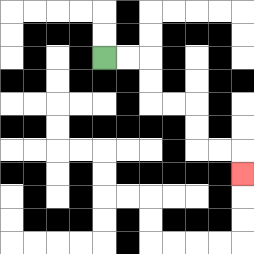{'start': '[4, 2]', 'end': '[10, 7]', 'path_directions': 'R,R,D,D,R,R,D,D,R,R,D', 'path_coordinates': '[[4, 2], [5, 2], [6, 2], [6, 3], [6, 4], [7, 4], [8, 4], [8, 5], [8, 6], [9, 6], [10, 6], [10, 7]]'}